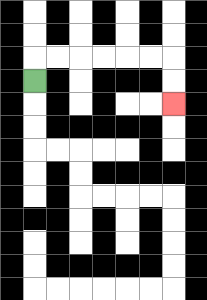{'start': '[1, 3]', 'end': '[7, 4]', 'path_directions': 'U,R,R,R,R,R,R,D,D', 'path_coordinates': '[[1, 3], [1, 2], [2, 2], [3, 2], [4, 2], [5, 2], [6, 2], [7, 2], [7, 3], [7, 4]]'}